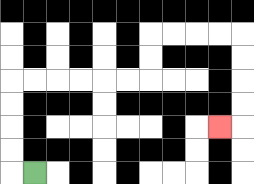{'start': '[1, 7]', 'end': '[9, 5]', 'path_directions': 'L,U,U,U,U,R,R,R,R,R,R,U,U,R,R,R,R,D,D,D,D,L', 'path_coordinates': '[[1, 7], [0, 7], [0, 6], [0, 5], [0, 4], [0, 3], [1, 3], [2, 3], [3, 3], [4, 3], [5, 3], [6, 3], [6, 2], [6, 1], [7, 1], [8, 1], [9, 1], [10, 1], [10, 2], [10, 3], [10, 4], [10, 5], [9, 5]]'}